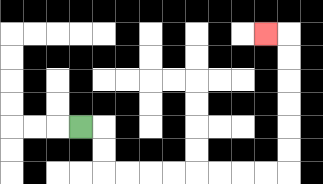{'start': '[3, 5]', 'end': '[11, 1]', 'path_directions': 'R,D,D,R,R,R,R,R,R,R,R,U,U,U,U,U,U,L', 'path_coordinates': '[[3, 5], [4, 5], [4, 6], [4, 7], [5, 7], [6, 7], [7, 7], [8, 7], [9, 7], [10, 7], [11, 7], [12, 7], [12, 6], [12, 5], [12, 4], [12, 3], [12, 2], [12, 1], [11, 1]]'}